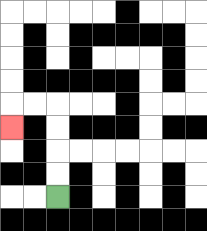{'start': '[2, 8]', 'end': '[0, 5]', 'path_directions': 'U,U,U,U,L,L,D', 'path_coordinates': '[[2, 8], [2, 7], [2, 6], [2, 5], [2, 4], [1, 4], [0, 4], [0, 5]]'}